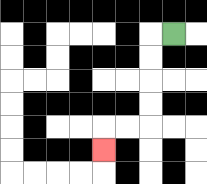{'start': '[7, 1]', 'end': '[4, 6]', 'path_directions': 'L,D,D,D,D,L,L,D', 'path_coordinates': '[[7, 1], [6, 1], [6, 2], [6, 3], [6, 4], [6, 5], [5, 5], [4, 5], [4, 6]]'}